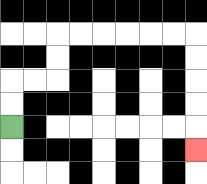{'start': '[0, 5]', 'end': '[8, 6]', 'path_directions': 'U,U,R,R,U,U,R,R,R,R,R,R,D,D,D,D,D', 'path_coordinates': '[[0, 5], [0, 4], [0, 3], [1, 3], [2, 3], [2, 2], [2, 1], [3, 1], [4, 1], [5, 1], [6, 1], [7, 1], [8, 1], [8, 2], [8, 3], [8, 4], [8, 5], [8, 6]]'}